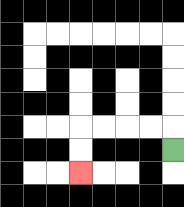{'start': '[7, 6]', 'end': '[3, 7]', 'path_directions': 'U,L,L,L,L,D,D', 'path_coordinates': '[[7, 6], [7, 5], [6, 5], [5, 5], [4, 5], [3, 5], [3, 6], [3, 7]]'}